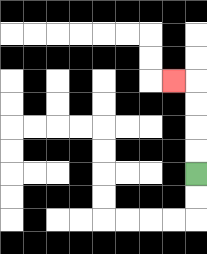{'start': '[8, 7]', 'end': '[7, 3]', 'path_directions': 'U,U,U,U,L', 'path_coordinates': '[[8, 7], [8, 6], [8, 5], [8, 4], [8, 3], [7, 3]]'}